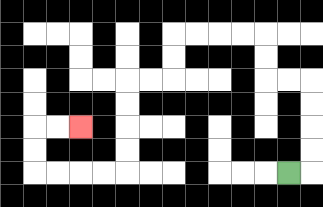{'start': '[12, 7]', 'end': '[3, 5]', 'path_directions': 'R,U,U,U,U,L,L,U,U,L,L,L,L,D,D,L,L,D,D,D,D,L,L,L,L,U,U,R,R', 'path_coordinates': '[[12, 7], [13, 7], [13, 6], [13, 5], [13, 4], [13, 3], [12, 3], [11, 3], [11, 2], [11, 1], [10, 1], [9, 1], [8, 1], [7, 1], [7, 2], [7, 3], [6, 3], [5, 3], [5, 4], [5, 5], [5, 6], [5, 7], [4, 7], [3, 7], [2, 7], [1, 7], [1, 6], [1, 5], [2, 5], [3, 5]]'}